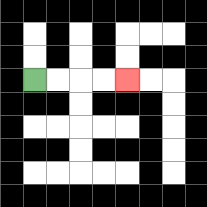{'start': '[1, 3]', 'end': '[5, 3]', 'path_directions': 'R,R,R,R', 'path_coordinates': '[[1, 3], [2, 3], [3, 3], [4, 3], [5, 3]]'}